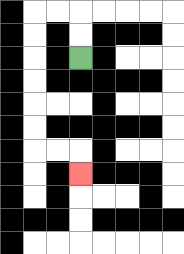{'start': '[3, 2]', 'end': '[3, 7]', 'path_directions': 'U,U,L,L,D,D,D,D,D,D,R,R,D', 'path_coordinates': '[[3, 2], [3, 1], [3, 0], [2, 0], [1, 0], [1, 1], [1, 2], [1, 3], [1, 4], [1, 5], [1, 6], [2, 6], [3, 6], [3, 7]]'}